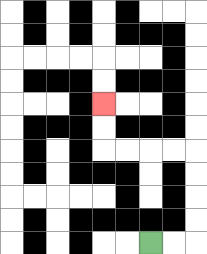{'start': '[6, 10]', 'end': '[4, 4]', 'path_directions': 'R,R,U,U,U,U,L,L,L,L,U,U', 'path_coordinates': '[[6, 10], [7, 10], [8, 10], [8, 9], [8, 8], [8, 7], [8, 6], [7, 6], [6, 6], [5, 6], [4, 6], [4, 5], [4, 4]]'}